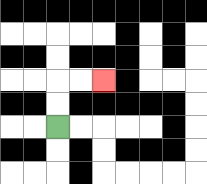{'start': '[2, 5]', 'end': '[4, 3]', 'path_directions': 'U,U,R,R', 'path_coordinates': '[[2, 5], [2, 4], [2, 3], [3, 3], [4, 3]]'}